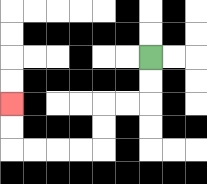{'start': '[6, 2]', 'end': '[0, 4]', 'path_directions': 'D,D,L,L,D,D,L,L,L,L,U,U', 'path_coordinates': '[[6, 2], [6, 3], [6, 4], [5, 4], [4, 4], [4, 5], [4, 6], [3, 6], [2, 6], [1, 6], [0, 6], [0, 5], [0, 4]]'}